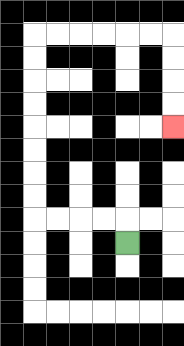{'start': '[5, 10]', 'end': '[7, 5]', 'path_directions': 'U,L,L,L,L,U,U,U,U,U,U,U,U,R,R,R,R,R,R,D,D,D,D', 'path_coordinates': '[[5, 10], [5, 9], [4, 9], [3, 9], [2, 9], [1, 9], [1, 8], [1, 7], [1, 6], [1, 5], [1, 4], [1, 3], [1, 2], [1, 1], [2, 1], [3, 1], [4, 1], [5, 1], [6, 1], [7, 1], [7, 2], [7, 3], [7, 4], [7, 5]]'}